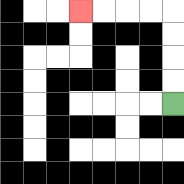{'start': '[7, 4]', 'end': '[3, 0]', 'path_directions': 'U,U,U,U,L,L,L,L', 'path_coordinates': '[[7, 4], [7, 3], [7, 2], [7, 1], [7, 0], [6, 0], [5, 0], [4, 0], [3, 0]]'}